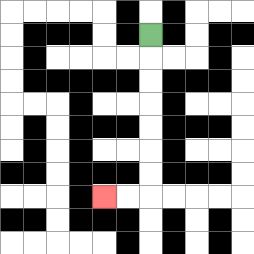{'start': '[6, 1]', 'end': '[4, 8]', 'path_directions': 'D,D,D,D,D,D,D,L,L', 'path_coordinates': '[[6, 1], [6, 2], [6, 3], [6, 4], [6, 5], [6, 6], [6, 7], [6, 8], [5, 8], [4, 8]]'}